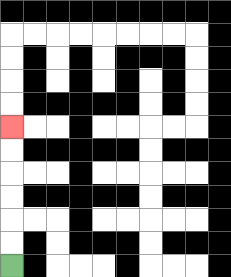{'start': '[0, 11]', 'end': '[0, 5]', 'path_directions': 'U,U,U,U,U,U', 'path_coordinates': '[[0, 11], [0, 10], [0, 9], [0, 8], [0, 7], [0, 6], [0, 5]]'}